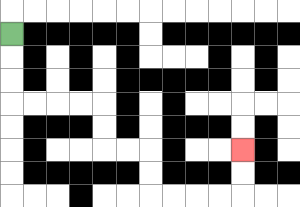{'start': '[0, 1]', 'end': '[10, 6]', 'path_directions': 'D,D,D,R,R,R,R,D,D,R,R,D,D,R,R,R,R,U,U', 'path_coordinates': '[[0, 1], [0, 2], [0, 3], [0, 4], [1, 4], [2, 4], [3, 4], [4, 4], [4, 5], [4, 6], [5, 6], [6, 6], [6, 7], [6, 8], [7, 8], [8, 8], [9, 8], [10, 8], [10, 7], [10, 6]]'}